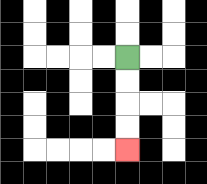{'start': '[5, 2]', 'end': '[5, 6]', 'path_directions': 'D,D,D,D', 'path_coordinates': '[[5, 2], [5, 3], [5, 4], [5, 5], [5, 6]]'}